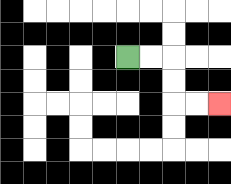{'start': '[5, 2]', 'end': '[9, 4]', 'path_directions': 'R,R,D,D,R,R', 'path_coordinates': '[[5, 2], [6, 2], [7, 2], [7, 3], [7, 4], [8, 4], [9, 4]]'}